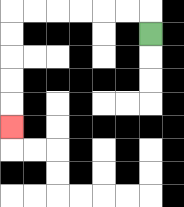{'start': '[6, 1]', 'end': '[0, 5]', 'path_directions': 'U,L,L,L,L,L,L,D,D,D,D,D', 'path_coordinates': '[[6, 1], [6, 0], [5, 0], [4, 0], [3, 0], [2, 0], [1, 0], [0, 0], [0, 1], [0, 2], [0, 3], [0, 4], [0, 5]]'}